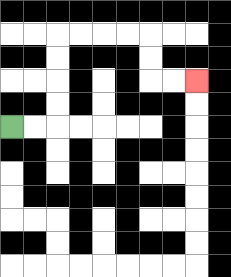{'start': '[0, 5]', 'end': '[8, 3]', 'path_directions': 'R,R,U,U,U,U,R,R,R,R,D,D,R,R', 'path_coordinates': '[[0, 5], [1, 5], [2, 5], [2, 4], [2, 3], [2, 2], [2, 1], [3, 1], [4, 1], [5, 1], [6, 1], [6, 2], [6, 3], [7, 3], [8, 3]]'}